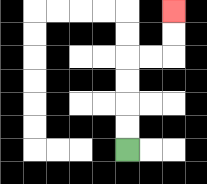{'start': '[5, 6]', 'end': '[7, 0]', 'path_directions': 'U,U,U,U,R,R,U,U', 'path_coordinates': '[[5, 6], [5, 5], [5, 4], [5, 3], [5, 2], [6, 2], [7, 2], [7, 1], [7, 0]]'}